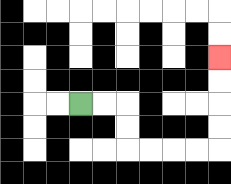{'start': '[3, 4]', 'end': '[9, 2]', 'path_directions': 'R,R,D,D,R,R,R,R,U,U,U,U', 'path_coordinates': '[[3, 4], [4, 4], [5, 4], [5, 5], [5, 6], [6, 6], [7, 6], [8, 6], [9, 6], [9, 5], [9, 4], [9, 3], [9, 2]]'}